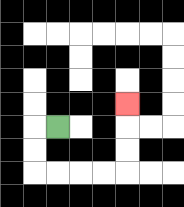{'start': '[2, 5]', 'end': '[5, 4]', 'path_directions': 'L,D,D,R,R,R,R,U,U,U', 'path_coordinates': '[[2, 5], [1, 5], [1, 6], [1, 7], [2, 7], [3, 7], [4, 7], [5, 7], [5, 6], [5, 5], [5, 4]]'}